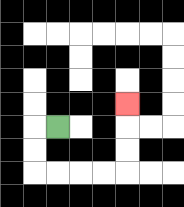{'start': '[2, 5]', 'end': '[5, 4]', 'path_directions': 'L,D,D,R,R,R,R,U,U,U', 'path_coordinates': '[[2, 5], [1, 5], [1, 6], [1, 7], [2, 7], [3, 7], [4, 7], [5, 7], [5, 6], [5, 5], [5, 4]]'}